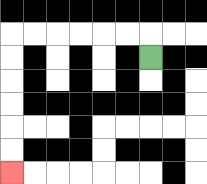{'start': '[6, 2]', 'end': '[0, 7]', 'path_directions': 'U,L,L,L,L,L,L,D,D,D,D,D,D', 'path_coordinates': '[[6, 2], [6, 1], [5, 1], [4, 1], [3, 1], [2, 1], [1, 1], [0, 1], [0, 2], [0, 3], [0, 4], [0, 5], [0, 6], [0, 7]]'}